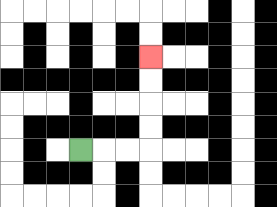{'start': '[3, 6]', 'end': '[6, 2]', 'path_directions': 'R,R,R,U,U,U,U', 'path_coordinates': '[[3, 6], [4, 6], [5, 6], [6, 6], [6, 5], [6, 4], [6, 3], [6, 2]]'}